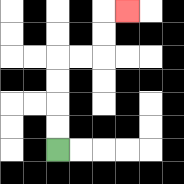{'start': '[2, 6]', 'end': '[5, 0]', 'path_directions': 'U,U,U,U,R,R,U,U,R', 'path_coordinates': '[[2, 6], [2, 5], [2, 4], [2, 3], [2, 2], [3, 2], [4, 2], [4, 1], [4, 0], [5, 0]]'}